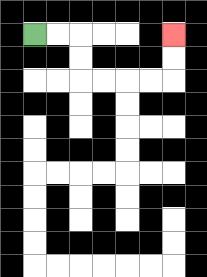{'start': '[1, 1]', 'end': '[7, 1]', 'path_directions': 'R,R,D,D,R,R,R,R,U,U', 'path_coordinates': '[[1, 1], [2, 1], [3, 1], [3, 2], [3, 3], [4, 3], [5, 3], [6, 3], [7, 3], [7, 2], [7, 1]]'}